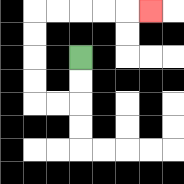{'start': '[3, 2]', 'end': '[6, 0]', 'path_directions': 'D,D,L,L,U,U,U,U,R,R,R,R,R', 'path_coordinates': '[[3, 2], [3, 3], [3, 4], [2, 4], [1, 4], [1, 3], [1, 2], [1, 1], [1, 0], [2, 0], [3, 0], [4, 0], [5, 0], [6, 0]]'}